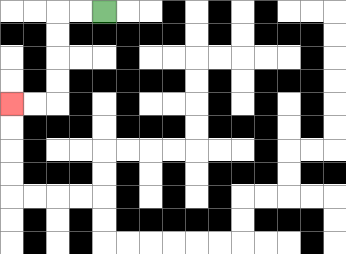{'start': '[4, 0]', 'end': '[0, 4]', 'path_directions': 'L,L,D,D,D,D,L,L', 'path_coordinates': '[[4, 0], [3, 0], [2, 0], [2, 1], [2, 2], [2, 3], [2, 4], [1, 4], [0, 4]]'}